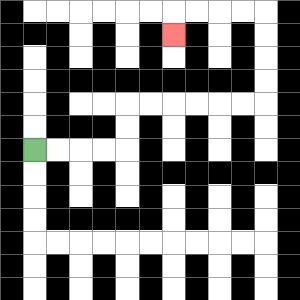{'start': '[1, 6]', 'end': '[7, 1]', 'path_directions': 'R,R,R,R,U,U,R,R,R,R,R,R,U,U,U,U,L,L,L,L,D', 'path_coordinates': '[[1, 6], [2, 6], [3, 6], [4, 6], [5, 6], [5, 5], [5, 4], [6, 4], [7, 4], [8, 4], [9, 4], [10, 4], [11, 4], [11, 3], [11, 2], [11, 1], [11, 0], [10, 0], [9, 0], [8, 0], [7, 0], [7, 1]]'}